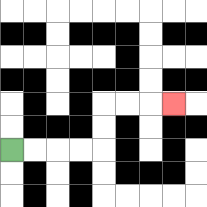{'start': '[0, 6]', 'end': '[7, 4]', 'path_directions': 'R,R,R,R,U,U,R,R,R', 'path_coordinates': '[[0, 6], [1, 6], [2, 6], [3, 6], [4, 6], [4, 5], [4, 4], [5, 4], [6, 4], [7, 4]]'}